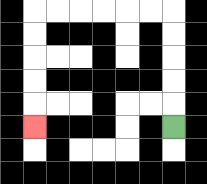{'start': '[7, 5]', 'end': '[1, 5]', 'path_directions': 'U,U,U,U,U,L,L,L,L,L,L,D,D,D,D,D', 'path_coordinates': '[[7, 5], [7, 4], [7, 3], [7, 2], [7, 1], [7, 0], [6, 0], [5, 0], [4, 0], [3, 0], [2, 0], [1, 0], [1, 1], [1, 2], [1, 3], [1, 4], [1, 5]]'}